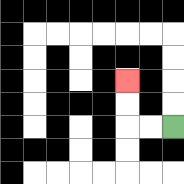{'start': '[7, 5]', 'end': '[5, 3]', 'path_directions': 'L,L,U,U', 'path_coordinates': '[[7, 5], [6, 5], [5, 5], [5, 4], [5, 3]]'}